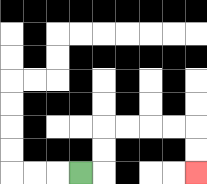{'start': '[3, 7]', 'end': '[8, 7]', 'path_directions': 'R,U,U,R,R,R,R,D,D', 'path_coordinates': '[[3, 7], [4, 7], [4, 6], [4, 5], [5, 5], [6, 5], [7, 5], [8, 5], [8, 6], [8, 7]]'}